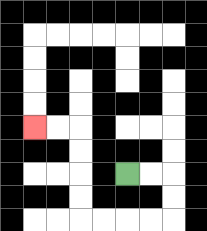{'start': '[5, 7]', 'end': '[1, 5]', 'path_directions': 'R,R,D,D,L,L,L,L,U,U,U,U,L,L', 'path_coordinates': '[[5, 7], [6, 7], [7, 7], [7, 8], [7, 9], [6, 9], [5, 9], [4, 9], [3, 9], [3, 8], [3, 7], [3, 6], [3, 5], [2, 5], [1, 5]]'}